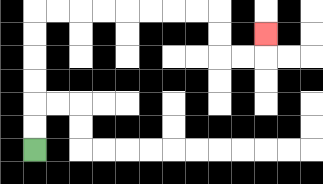{'start': '[1, 6]', 'end': '[11, 1]', 'path_directions': 'U,U,U,U,U,U,R,R,R,R,R,R,R,R,D,D,R,R,U', 'path_coordinates': '[[1, 6], [1, 5], [1, 4], [1, 3], [1, 2], [1, 1], [1, 0], [2, 0], [3, 0], [4, 0], [5, 0], [6, 0], [7, 0], [8, 0], [9, 0], [9, 1], [9, 2], [10, 2], [11, 2], [11, 1]]'}